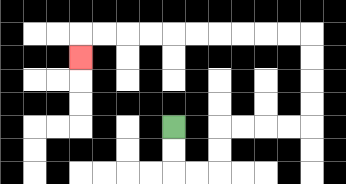{'start': '[7, 5]', 'end': '[3, 2]', 'path_directions': 'D,D,R,R,U,U,R,R,R,R,U,U,U,U,L,L,L,L,L,L,L,L,L,L,D', 'path_coordinates': '[[7, 5], [7, 6], [7, 7], [8, 7], [9, 7], [9, 6], [9, 5], [10, 5], [11, 5], [12, 5], [13, 5], [13, 4], [13, 3], [13, 2], [13, 1], [12, 1], [11, 1], [10, 1], [9, 1], [8, 1], [7, 1], [6, 1], [5, 1], [4, 1], [3, 1], [3, 2]]'}